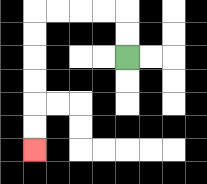{'start': '[5, 2]', 'end': '[1, 6]', 'path_directions': 'U,U,L,L,L,L,D,D,D,D,D,D', 'path_coordinates': '[[5, 2], [5, 1], [5, 0], [4, 0], [3, 0], [2, 0], [1, 0], [1, 1], [1, 2], [1, 3], [1, 4], [1, 5], [1, 6]]'}